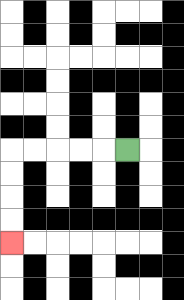{'start': '[5, 6]', 'end': '[0, 10]', 'path_directions': 'L,L,L,L,L,D,D,D,D', 'path_coordinates': '[[5, 6], [4, 6], [3, 6], [2, 6], [1, 6], [0, 6], [0, 7], [0, 8], [0, 9], [0, 10]]'}